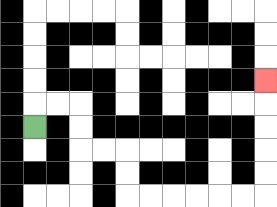{'start': '[1, 5]', 'end': '[11, 3]', 'path_directions': 'U,R,R,D,D,R,R,D,D,R,R,R,R,R,R,U,U,U,U,U', 'path_coordinates': '[[1, 5], [1, 4], [2, 4], [3, 4], [3, 5], [3, 6], [4, 6], [5, 6], [5, 7], [5, 8], [6, 8], [7, 8], [8, 8], [9, 8], [10, 8], [11, 8], [11, 7], [11, 6], [11, 5], [11, 4], [11, 3]]'}